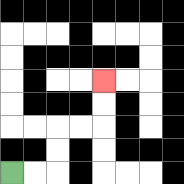{'start': '[0, 7]', 'end': '[4, 3]', 'path_directions': 'R,R,U,U,R,R,U,U', 'path_coordinates': '[[0, 7], [1, 7], [2, 7], [2, 6], [2, 5], [3, 5], [4, 5], [4, 4], [4, 3]]'}